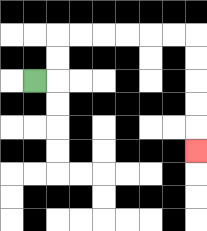{'start': '[1, 3]', 'end': '[8, 6]', 'path_directions': 'R,U,U,R,R,R,R,R,R,D,D,D,D,D', 'path_coordinates': '[[1, 3], [2, 3], [2, 2], [2, 1], [3, 1], [4, 1], [5, 1], [6, 1], [7, 1], [8, 1], [8, 2], [8, 3], [8, 4], [8, 5], [8, 6]]'}